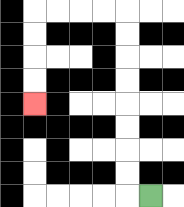{'start': '[6, 8]', 'end': '[1, 4]', 'path_directions': 'L,U,U,U,U,U,U,U,U,L,L,L,L,D,D,D,D', 'path_coordinates': '[[6, 8], [5, 8], [5, 7], [5, 6], [5, 5], [5, 4], [5, 3], [5, 2], [5, 1], [5, 0], [4, 0], [3, 0], [2, 0], [1, 0], [1, 1], [1, 2], [1, 3], [1, 4]]'}